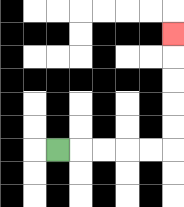{'start': '[2, 6]', 'end': '[7, 1]', 'path_directions': 'R,R,R,R,R,U,U,U,U,U', 'path_coordinates': '[[2, 6], [3, 6], [4, 6], [5, 6], [6, 6], [7, 6], [7, 5], [7, 4], [7, 3], [7, 2], [7, 1]]'}